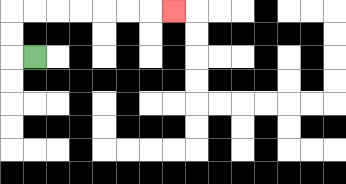{'start': '[1, 2]', 'end': '[7, 0]', 'path_directions': 'L,U,U,R,R,R,R,R,R,R', 'path_coordinates': '[[1, 2], [0, 2], [0, 1], [0, 0], [1, 0], [2, 0], [3, 0], [4, 0], [5, 0], [6, 0], [7, 0]]'}